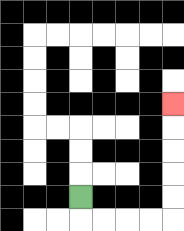{'start': '[3, 8]', 'end': '[7, 4]', 'path_directions': 'D,R,R,R,R,U,U,U,U,U', 'path_coordinates': '[[3, 8], [3, 9], [4, 9], [5, 9], [6, 9], [7, 9], [7, 8], [7, 7], [7, 6], [7, 5], [7, 4]]'}